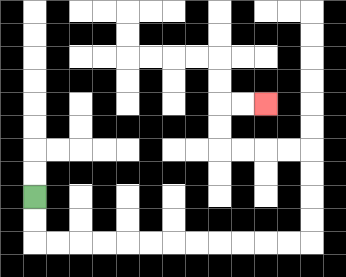{'start': '[1, 8]', 'end': '[11, 4]', 'path_directions': 'D,D,R,R,R,R,R,R,R,R,R,R,R,R,U,U,U,U,L,L,L,L,U,U,R,R', 'path_coordinates': '[[1, 8], [1, 9], [1, 10], [2, 10], [3, 10], [4, 10], [5, 10], [6, 10], [7, 10], [8, 10], [9, 10], [10, 10], [11, 10], [12, 10], [13, 10], [13, 9], [13, 8], [13, 7], [13, 6], [12, 6], [11, 6], [10, 6], [9, 6], [9, 5], [9, 4], [10, 4], [11, 4]]'}